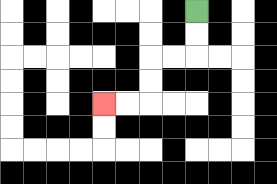{'start': '[8, 0]', 'end': '[4, 4]', 'path_directions': 'D,D,L,L,D,D,L,L', 'path_coordinates': '[[8, 0], [8, 1], [8, 2], [7, 2], [6, 2], [6, 3], [6, 4], [5, 4], [4, 4]]'}